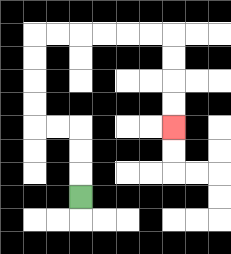{'start': '[3, 8]', 'end': '[7, 5]', 'path_directions': 'U,U,U,L,L,U,U,U,U,R,R,R,R,R,R,D,D,D,D', 'path_coordinates': '[[3, 8], [3, 7], [3, 6], [3, 5], [2, 5], [1, 5], [1, 4], [1, 3], [1, 2], [1, 1], [2, 1], [3, 1], [4, 1], [5, 1], [6, 1], [7, 1], [7, 2], [7, 3], [7, 4], [7, 5]]'}